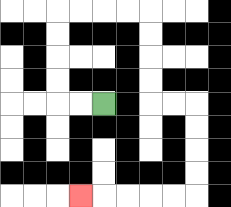{'start': '[4, 4]', 'end': '[3, 8]', 'path_directions': 'L,L,U,U,U,U,R,R,R,R,D,D,D,D,R,R,D,D,D,D,L,L,L,L,L', 'path_coordinates': '[[4, 4], [3, 4], [2, 4], [2, 3], [2, 2], [2, 1], [2, 0], [3, 0], [4, 0], [5, 0], [6, 0], [6, 1], [6, 2], [6, 3], [6, 4], [7, 4], [8, 4], [8, 5], [8, 6], [8, 7], [8, 8], [7, 8], [6, 8], [5, 8], [4, 8], [3, 8]]'}